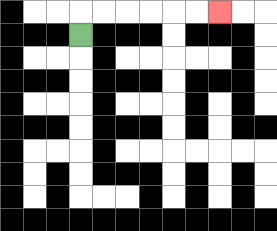{'start': '[3, 1]', 'end': '[9, 0]', 'path_directions': 'U,R,R,R,R,R,R', 'path_coordinates': '[[3, 1], [3, 0], [4, 0], [5, 0], [6, 0], [7, 0], [8, 0], [9, 0]]'}